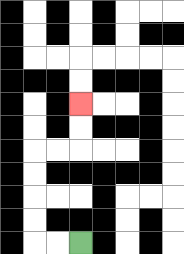{'start': '[3, 10]', 'end': '[3, 4]', 'path_directions': 'L,L,U,U,U,U,R,R,U,U', 'path_coordinates': '[[3, 10], [2, 10], [1, 10], [1, 9], [1, 8], [1, 7], [1, 6], [2, 6], [3, 6], [3, 5], [3, 4]]'}